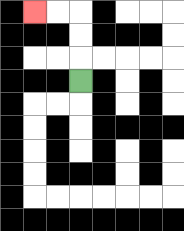{'start': '[3, 3]', 'end': '[1, 0]', 'path_directions': 'U,U,U,L,L', 'path_coordinates': '[[3, 3], [3, 2], [3, 1], [3, 0], [2, 0], [1, 0]]'}